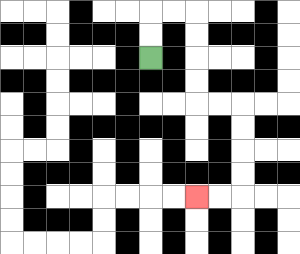{'start': '[6, 2]', 'end': '[8, 8]', 'path_directions': 'U,U,R,R,D,D,D,D,R,R,D,D,D,D,L,L', 'path_coordinates': '[[6, 2], [6, 1], [6, 0], [7, 0], [8, 0], [8, 1], [8, 2], [8, 3], [8, 4], [9, 4], [10, 4], [10, 5], [10, 6], [10, 7], [10, 8], [9, 8], [8, 8]]'}